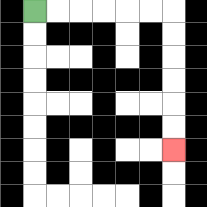{'start': '[1, 0]', 'end': '[7, 6]', 'path_directions': 'R,R,R,R,R,R,D,D,D,D,D,D', 'path_coordinates': '[[1, 0], [2, 0], [3, 0], [4, 0], [5, 0], [6, 0], [7, 0], [7, 1], [7, 2], [7, 3], [7, 4], [7, 5], [7, 6]]'}